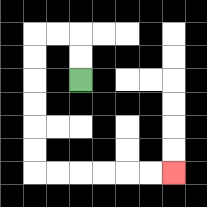{'start': '[3, 3]', 'end': '[7, 7]', 'path_directions': 'U,U,L,L,D,D,D,D,D,D,R,R,R,R,R,R', 'path_coordinates': '[[3, 3], [3, 2], [3, 1], [2, 1], [1, 1], [1, 2], [1, 3], [1, 4], [1, 5], [1, 6], [1, 7], [2, 7], [3, 7], [4, 7], [5, 7], [6, 7], [7, 7]]'}